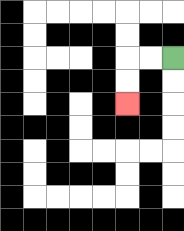{'start': '[7, 2]', 'end': '[5, 4]', 'path_directions': 'L,L,D,D', 'path_coordinates': '[[7, 2], [6, 2], [5, 2], [5, 3], [5, 4]]'}